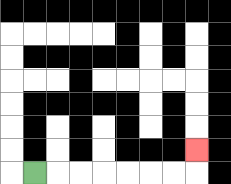{'start': '[1, 7]', 'end': '[8, 6]', 'path_directions': 'R,R,R,R,R,R,R,U', 'path_coordinates': '[[1, 7], [2, 7], [3, 7], [4, 7], [5, 7], [6, 7], [7, 7], [8, 7], [8, 6]]'}